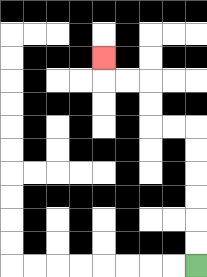{'start': '[8, 11]', 'end': '[4, 2]', 'path_directions': 'U,U,U,U,U,U,L,L,U,U,L,L,U', 'path_coordinates': '[[8, 11], [8, 10], [8, 9], [8, 8], [8, 7], [8, 6], [8, 5], [7, 5], [6, 5], [6, 4], [6, 3], [5, 3], [4, 3], [4, 2]]'}